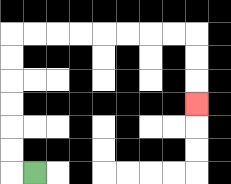{'start': '[1, 7]', 'end': '[8, 4]', 'path_directions': 'L,U,U,U,U,U,U,R,R,R,R,R,R,R,R,D,D,D', 'path_coordinates': '[[1, 7], [0, 7], [0, 6], [0, 5], [0, 4], [0, 3], [0, 2], [0, 1], [1, 1], [2, 1], [3, 1], [4, 1], [5, 1], [6, 1], [7, 1], [8, 1], [8, 2], [8, 3], [8, 4]]'}